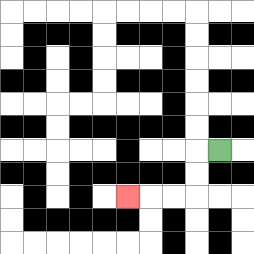{'start': '[9, 6]', 'end': '[5, 8]', 'path_directions': 'L,D,D,L,L,L', 'path_coordinates': '[[9, 6], [8, 6], [8, 7], [8, 8], [7, 8], [6, 8], [5, 8]]'}